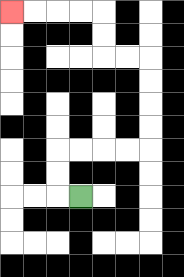{'start': '[3, 8]', 'end': '[0, 0]', 'path_directions': 'L,U,U,R,R,R,R,U,U,U,U,L,L,U,U,L,L,L,L', 'path_coordinates': '[[3, 8], [2, 8], [2, 7], [2, 6], [3, 6], [4, 6], [5, 6], [6, 6], [6, 5], [6, 4], [6, 3], [6, 2], [5, 2], [4, 2], [4, 1], [4, 0], [3, 0], [2, 0], [1, 0], [0, 0]]'}